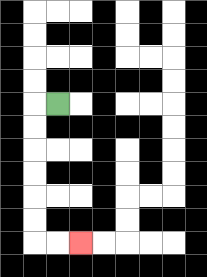{'start': '[2, 4]', 'end': '[3, 10]', 'path_directions': 'L,D,D,D,D,D,D,R,R', 'path_coordinates': '[[2, 4], [1, 4], [1, 5], [1, 6], [1, 7], [1, 8], [1, 9], [1, 10], [2, 10], [3, 10]]'}